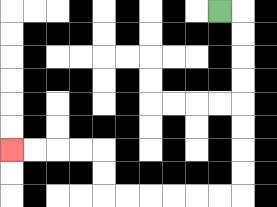{'start': '[9, 0]', 'end': '[0, 6]', 'path_directions': 'R,D,D,D,D,D,D,D,D,L,L,L,L,L,L,U,U,L,L,L,L', 'path_coordinates': '[[9, 0], [10, 0], [10, 1], [10, 2], [10, 3], [10, 4], [10, 5], [10, 6], [10, 7], [10, 8], [9, 8], [8, 8], [7, 8], [6, 8], [5, 8], [4, 8], [4, 7], [4, 6], [3, 6], [2, 6], [1, 6], [0, 6]]'}